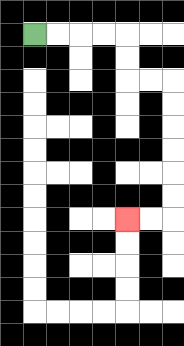{'start': '[1, 1]', 'end': '[5, 9]', 'path_directions': 'R,R,R,R,D,D,R,R,D,D,D,D,D,D,L,L', 'path_coordinates': '[[1, 1], [2, 1], [3, 1], [4, 1], [5, 1], [5, 2], [5, 3], [6, 3], [7, 3], [7, 4], [7, 5], [7, 6], [7, 7], [7, 8], [7, 9], [6, 9], [5, 9]]'}